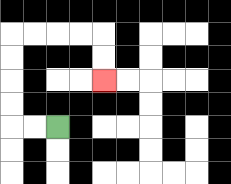{'start': '[2, 5]', 'end': '[4, 3]', 'path_directions': 'L,L,U,U,U,U,R,R,R,R,D,D', 'path_coordinates': '[[2, 5], [1, 5], [0, 5], [0, 4], [0, 3], [0, 2], [0, 1], [1, 1], [2, 1], [3, 1], [4, 1], [4, 2], [4, 3]]'}